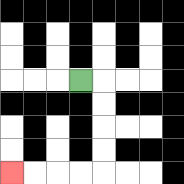{'start': '[3, 3]', 'end': '[0, 7]', 'path_directions': 'R,D,D,D,D,L,L,L,L', 'path_coordinates': '[[3, 3], [4, 3], [4, 4], [4, 5], [4, 6], [4, 7], [3, 7], [2, 7], [1, 7], [0, 7]]'}